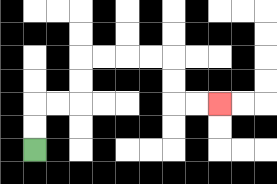{'start': '[1, 6]', 'end': '[9, 4]', 'path_directions': 'U,U,R,R,U,U,R,R,R,R,D,D,R,R', 'path_coordinates': '[[1, 6], [1, 5], [1, 4], [2, 4], [3, 4], [3, 3], [3, 2], [4, 2], [5, 2], [6, 2], [7, 2], [7, 3], [7, 4], [8, 4], [9, 4]]'}